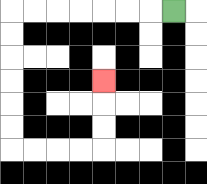{'start': '[7, 0]', 'end': '[4, 3]', 'path_directions': 'L,L,L,L,L,L,L,D,D,D,D,D,D,R,R,R,R,U,U,U', 'path_coordinates': '[[7, 0], [6, 0], [5, 0], [4, 0], [3, 0], [2, 0], [1, 0], [0, 0], [0, 1], [0, 2], [0, 3], [0, 4], [0, 5], [0, 6], [1, 6], [2, 6], [3, 6], [4, 6], [4, 5], [4, 4], [4, 3]]'}